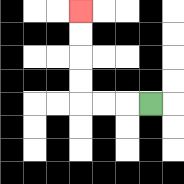{'start': '[6, 4]', 'end': '[3, 0]', 'path_directions': 'L,L,L,U,U,U,U', 'path_coordinates': '[[6, 4], [5, 4], [4, 4], [3, 4], [3, 3], [3, 2], [3, 1], [3, 0]]'}